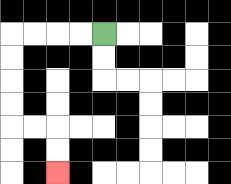{'start': '[4, 1]', 'end': '[2, 7]', 'path_directions': 'L,L,L,L,D,D,D,D,R,R,D,D', 'path_coordinates': '[[4, 1], [3, 1], [2, 1], [1, 1], [0, 1], [0, 2], [0, 3], [0, 4], [0, 5], [1, 5], [2, 5], [2, 6], [2, 7]]'}